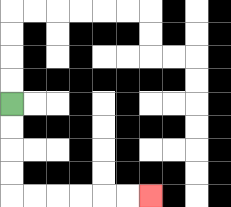{'start': '[0, 4]', 'end': '[6, 8]', 'path_directions': 'D,D,D,D,R,R,R,R,R,R', 'path_coordinates': '[[0, 4], [0, 5], [0, 6], [0, 7], [0, 8], [1, 8], [2, 8], [3, 8], [4, 8], [5, 8], [6, 8]]'}